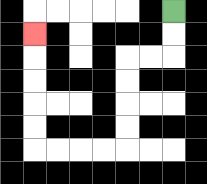{'start': '[7, 0]', 'end': '[1, 1]', 'path_directions': 'D,D,L,L,D,D,D,D,L,L,L,L,U,U,U,U,U', 'path_coordinates': '[[7, 0], [7, 1], [7, 2], [6, 2], [5, 2], [5, 3], [5, 4], [5, 5], [5, 6], [4, 6], [3, 6], [2, 6], [1, 6], [1, 5], [1, 4], [1, 3], [1, 2], [1, 1]]'}